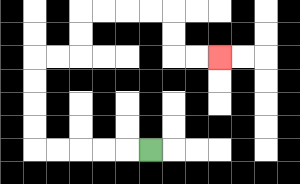{'start': '[6, 6]', 'end': '[9, 2]', 'path_directions': 'L,L,L,L,L,U,U,U,U,R,R,U,U,R,R,R,R,D,D,R,R', 'path_coordinates': '[[6, 6], [5, 6], [4, 6], [3, 6], [2, 6], [1, 6], [1, 5], [1, 4], [1, 3], [1, 2], [2, 2], [3, 2], [3, 1], [3, 0], [4, 0], [5, 0], [6, 0], [7, 0], [7, 1], [7, 2], [8, 2], [9, 2]]'}